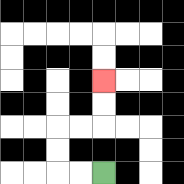{'start': '[4, 7]', 'end': '[4, 3]', 'path_directions': 'L,L,U,U,R,R,U,U', 'path_coordinates': '[[4, 7], [3, 7], [2, 7], [2, 6], [2, 5], [3, 5], [4, 5], [4, 4], [4, 3]]'}